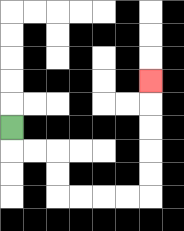{'start': '[0, 5]', 'end': '[6, 3]', 'path_directions': 'D,R,R,D,D,R,R,R,R,U,U,U,U,U', 'path_coordinates': '[[0, 5], [0, 6], [1, 6], [2, 6], [2, 7], [2, 8], [3, 8], [4, 8], [5, 8], [6, 8], [6, 7], [6, 6], [6, 5], [6, 4], [6, 3]]'}